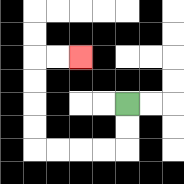{'start': '[5, 4]', 'end': '[3, 2]', 'path_directions': 'D,D,L,L,L,L,U,U,U,U,R,R', 'path_coordinates': '[[5, 4], [5, 5], [5, 6], [4, 6], [3, 6], [2, 6], [1, 6], [1, 5], [1, 4], [1, 3], [1, 2], [2, 2], [3, 2]]'}